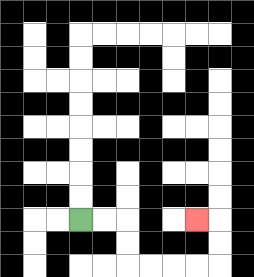{'start': '[3, 9]', 'end': '[8, 9]', 'path_directions': 'R,R,D,D,R,R,R,R,U,U,L', 'path_coordinates': '[[3, 9], [4, 9], [5, 9], [5, 10], [5, 11], [6, 11], [7, 11], [8, 11], [9, 11], [9, 10], [9, 9], [8, 9]]'}